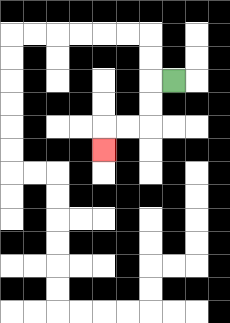{'start': '[7, 3]', 'end': '[4, 6]', 'path_directions': 'L,D,D,L,L,D', 'path_coordinates': '[[7, 3], [6, 3], [6, 4], [6, 5], [5, 5], [4, 5], [4, 6]]'}